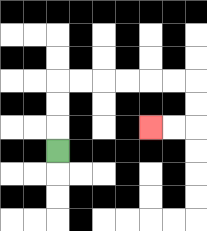{'start': '[2, 6]', 'end': '[6, 5]', 'path_directions': 'U,U,U,R,R,R,R,R,R,D,D,L,L', 'path_coordinates': '[[2, 6], [2, 5], [2, 4], [2, 3], [3, 3], [4, 3], [5, 3], [6, 3], [7, 3], [8, 3], [8, 4], [8, 5], [7, 5], [6, 5]]'}